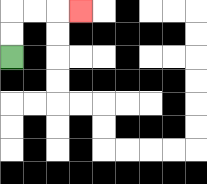{'start': '[0, 2]', 'end': '[3, 0]', 'path_directions': 'U,U,R,R,R', 'path_coordinates': '[[0, 2], [0, 1], [0, 0], [1, 0], [2, 0], [3, 0]]'}